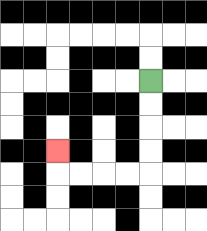{'start': '[6, 3]', 'end': '[2, 6]', 'path_directions': 'D,D,D,D,L,L,L,L,U', 'path_coordinates': '[[6, 3], [6, 4], [6, 5], [6, 6], [6, 7], [5, 7], [4, 7], [3, 7], [2, 7], [2, 6]]'}